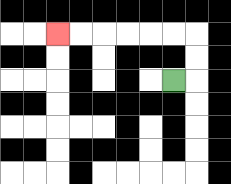{'start': '[7, 3]', 'end': '[2, 1]', 'path_directions': 'R,U,U,L,L,L,L,L,L', 'path_coordinates': '[[7, 3], [8, 3], [8, 2], [8, 1], [7, 1], [6, 1], [5, 1], [4, 1], [3, 1], [2, 1]]'}